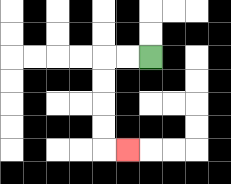{'start': '[6, 2]', 'end': '[5, 6]', 'path_directions': 'L,L,D,D,D,D,R', 'path_coordinates': '[[6, 2], [5, 2], [4, 2], [4, 3], [4, 4], [4, 5], [4, 6], [5, 6]]'}